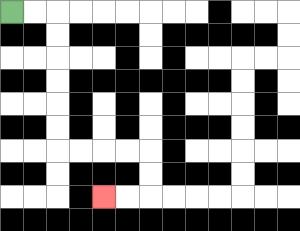{'start': '[0, 0]', 'end': '[4, 8]', 'path_directions': 'R,R,D,D,D,D,D,D,R,R,R,R,D,D,L,L', 'path_coordinates': '[[0, 0], [1, 0], [2, 0], [2, 1], [2, 2], [2, 3], [2, 4], [2, 5], [2, 6], [3, 6], [4, 6], [5, 6], [6, 6], [6, 7], [6, 8], [5, 8], [4, 8]]'}